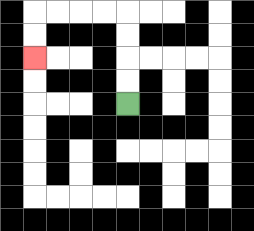{'start': '[5, 4]', 'end': '[1, 2]', 'path_directions': 'U,U,U,U,L,L,L,L,D,D', 'path_coordinates': '[[5, 4], [5, 3], [5, 2], [5, 1], [5, 0], [4, 0], [3, 0], [2, 0], [1, 0], [1, 1], [1, 2]]'}